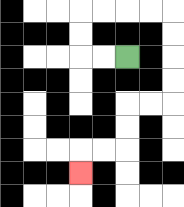{'start': '[5, 2]', 'end': '[3, 7]', 'path_directions': 'L,L,U,U,R,R,R,R,D,D,D,D,L,L,D,D,L,L,D', 'path_coordinates': '[[5, 2], [4, 2], [3, 2], [3, 1], [3, 0], [4, 0], [5, 0], [6, 0], [7, 0], [7, 1], [7, 2], [7, 3], [7, 4], [6, 4], [5, 4], [5, 5], [5, 6], [4, 6], [3, 6], [3, 7]]'}